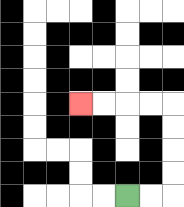{'start': '[5, 8]', 'end': '[3, 4]', 'path_directions': 'R,R,U,U,U,U,L,L,L,L', 'path_coordinates': '[[5, 8], [6, 8], [7, 8], [7, 7], [7, 6], [7, 5], [7, 4], [6, 4], [5, 4], [4, 4], [3, 4]]'}